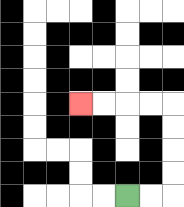{'start': '[5, 8]', 'end': '[3, 4]', 'path_directions': 'R,R,U,U,U,U,L,L,L,L', 'path_coordinates': '[[5, 8], [6, 8], [7, 8], [7, 7], [7, 6], [7, 5], [7, 4], [6, 4], [5, 4], [4, 4], [3, 4]]'}